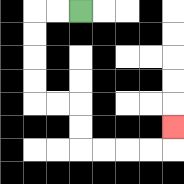{'start': '[3, 0]', 'end': '[7, 5]', 'path_directions': 'L,L,D,D,D,D,R,R,D,D,R,R,R,R,U', 'path_coordinates': '[[3, 0], [2, 0], [1, 0], [1, 1], [1, 2], [1, 3], [1, 4], [2, 4], [3, 4], [3, 5], [3, 6], [4, 6], [5, 6], [6, 6], [7, 6], [7, 5]]'}